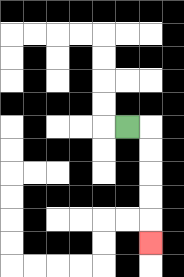{'start': '[5, 5]', 'end': '[6, 10]', 'path_directions': 'R,D,D,D,D,D', 'path_coordinates': '[[5, 5], [6, 5], [6, 6], [6, 7], [6, 8], [6, 9], [6, 10]]'}